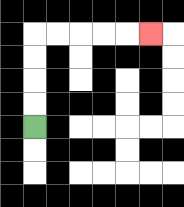{'start': '[1, 5]', 'end': '[6, 1]', 'path_directions': 'U,U,U,U,R,R,R,R,R', 'path_coordinates': '[[1, 5], [1, 4], [1, 3], [1, 2], [1, 1], [2, 1], [3, 1], [4, 1], [5, 1], [6, 1]]'}